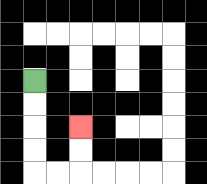{'start': '[1, 3]', 'end': '[3, 5]', 'path_directions': 'D,D,D,D,R,R,U,U', 'path_coordinates': '[[1, 3], [1, 4], [1, 5], [1, 6], [1, 7], [2, 7], [3, 7], [3, 6], [3, 5]]'}